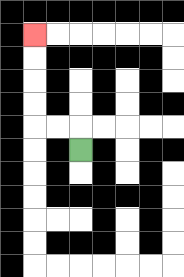{'start': '[3, 6]', 'end': '[1, 1]', 'path_directions': 'U,L,L,U,U,U,U', 'path_coordinates': '[[3, 6], [3, 5], [2, 5], [1, 5], [1, 4], [1, 3], [1, 2], [1, 1]]'}